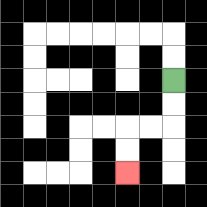{'start': '[7, 3]', 'end': '[5, 7]', 'path_directions': 'D,D,L,L,D,D', 'path_coordinates': '[[7, 3], [7, 4], [7, 5], [6, 5], [5, 5], [5, 6], [5, 7]]'}